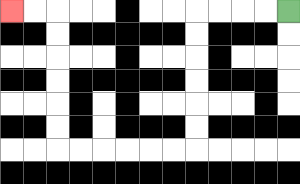{'start': '[12, 0]', 'end': '[0, 0]', 'path_directions': 'L,L,L,L,D,D,D,D,D,D,L,L,L,L,L,L,U,U,U,U,U,U,L,L', 'path_coordinates': '[[12, 0], [11, 0], [10, 0], [9, 0], [8, 0], [8, 1], [8, 2], [8, 3], [8, 4], [8, 5], [8, 6], [7, 6], [6, 6], [5, 6], [4, 6], [3, 6], [2, 6], [2, 5], [2, 4], [2, 3], [2, 2], [2, 1], [2, 0], [1, 0], [0, 0]]'}